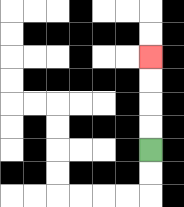{'start': '[6, 6]', 'end': '[6, 2]', 'path_directions': 'U,U,U,U', 'path_coordinates': '[[6, 6], [6, 5], [6, 4], [6, 3], [6, 2]]'}